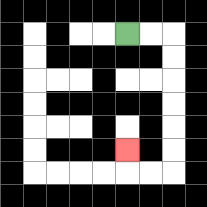{'start': '[5, 1]', 'end': '[5, 6]', 'path_directions': 'R,R,D,D,D,D,D,D,L,L,U', 'path_coordinates': '[[5, 1], [6, 1], [7, 1], [7, 2], [7, 3], [7, 4], [7, 5], [7, 6], [7, 7], [6, 7], [5, 7], [5, 6]]'}